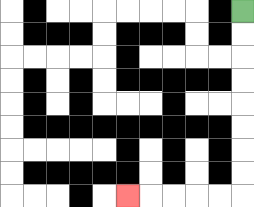{'start': '[10, 0]', 'end': '[5, 8]', 'path_directions': 'D,D,D,D,D,D,D,D,L,L,L,L,L', 'path_coordinates': '[[10, 0], [10, 1], [10, 2], [10, 3], [10, 4], [10, 5], [10, 6], [10, 7], [10, 8], [9, 8], [8, 8], [7, 8], [6, 8], [5, 8]]'}